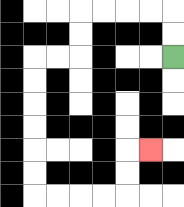{'start': '[7, 2]', 'end': '[6, 6]', 'path_directions': 'U,U,L,L,L,L,D,D,L,L,D,D,D,D,D,D,R,R,R,R,U,U,R', 'path_coordinates': '[[7, 2], [7, 1], [7, 0], [6, 0], [5, 0], [4, 0], [3, 0], [3, 1], [3, 2], [2, 2], [1, 2], [1, 3], [1, 4], [1, 5], [1, 6], [1, 7], [1, 8], [2, 8], [3, 8], [4, 8], [5, 8], [5, 7], [5, 6], [6, 6]]'}